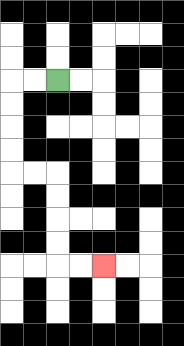{'start': '[2, 3]', 'end': '[4, 11]', 'path_directions': 'L,L,D,D,D,D,R,R,D,D,D,D,R,R', 'path_coordinates': '[[2, 3], [1, 3], [0, 3], [0, 4], [0, 5], [0, 6], [0, 7], [1, 7], [2, 7], [2, 8], [2, 9], [2, 10], [2, 11], [3, 11], [4, 11]]'}